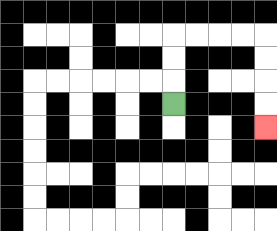{'start': '[7, 4]', 'end': '[11, 5]', 'path_directions': 'U,U,U,R,R,R,R,D,D,D,D', 'path_coordinates': '[[7, 4], [7, 3], [7, 2], [7, 1], [8, 1], [9, 1], [10, 1], [11, 1], [11, 2], [11, 3], [11, 4], [11, 5]]'}